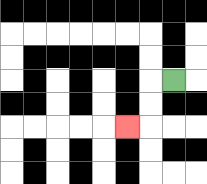{'start': '[7, 3]', 'end': '[5, 5]', 'path_directions': 'L,D,D,L', 'path_coordinates': '[[7, 3], [6, 3], [6, 4], [6, 5], [5, 5]]'}